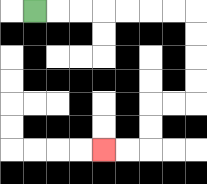{'start': '[1, 0]', 'end': '[4, 6]', 'path_directions': 'R,R,R,R,R,R,R,D,D,D,D,L,L,D,D,L,L', 'path_coordinates': '[[1, 0], [2, 0], [3, 0], [4, 0], [5, 0], [6, 0], [7, 0], [8, 0], [8, 1], [8, 2], [8, 3], [8, 4], [7, 4], [6, 4], [6, 5], [6, 6], [5, 6], [4, 6]]'}